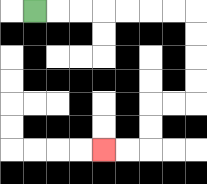{'start': '[1, 0]', 'end': '[4, 6]', 'path_directions': 'R,R,R,R,R,R,R,D,D,D,D,L,L,D,D,L,L', 'path_coordinates': '[[1, 0], [2, 0], [3, 0], [4, 0], [5, 0], [6, 0], [7, 0], [8, 0], [8, 1], [8, 2], [8, 3], [8, 4], [7, 4], [6, 4], [6, 5], [6, 6], [5, 6], [4, 6]]'}